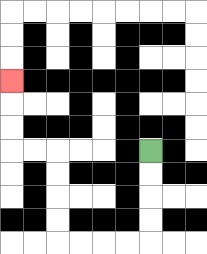{'start': '[6, 6]', 'end': '[0, 3]', 'path_directions': 'D,D,D,D,L,L,L,L,U,U,U,U,L,L,U,U,U', 'path_coordinates': '[[6, 6], [6, 7], [6, 8], [6, 9], [6, 10], [5, 10], [4, 10], [3, 10], [2, 10], [2, 9], [2, 8], [2, 7], [2, 6], [1, 6], [0, 6], [0, 5], [0, 4], [0, 3]]'}